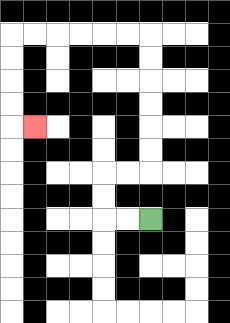{'start': '[6, 9]', 'end': '[1, 5]', 'path_directions': 'L,L,U,U,R,R,U,U,U,U,U,U,L,L,L,L,L,L,D,D,D,D,R', 'path_coordinates': '[[6, 9], [5, 9], [4, 9], [4, 8], [4, 7], [5, 7], [6, 7], [6, 6], [6, 5], [6, 4], [6, 3], [6, 2], [6, 1], [5, 1], [4, 1], [3, 1], [2, 1], [1, 1], [0, 1], [0, 2], [0, 3], [0, 4], [0, 5], [1, 5]]'}